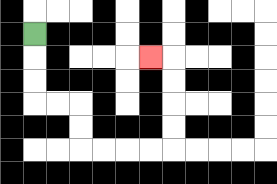{'start': '[1, 1]', 'end': '[6, 2]', 'path_directions': 'D,D,D,R,R,D,D,R,R,R,R,U,U,U,U,L', 'path_coordinates': '[[1, 1], [1, 2], [1, 3], [1, 4], [2, 4], [3, 4], [3, 5], [3, 6], [4, 6], [5, 6], [6, 6], [7, 6], [7, 5], [7, 4], [7, 3], [7, 2], [6, 2]]'}